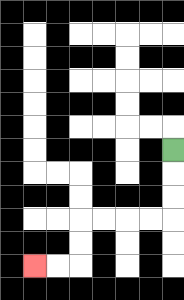{'start': '[7, 6]', 'end': '[1, 11]', 'path_directions': 'D,D,D,L,L,L,L,D,D,L,L', 'path_coordinates': '[[7, 6], [7, 7], [7, 8], [7, 9], [6, 9], [5, 9], [4, 9], [3, 9], [3, 10], [3, 11], [2, 11], [1, 11]]'}